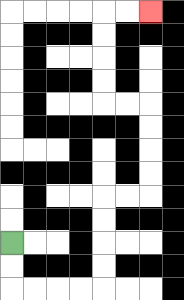{'start': '[0, 10]', 'end': '[6, 0]', 'path_directions': 'D,D,R,R,R,R,U,U,U,U,R,R,U,U,U,U,L,L,U,U,U,U,R,R', 'path_coordinates': '[[0, 10], [0, 11], [0, 12], [1, 12], [2, 12], [3, 12], [4, 12], [4, 11], [4, 10], [4, 9], [4, 8], [5, 8], [6, 8], [6, 7], [6, 6], [6, 5], [6, 4], [5, 4], [4, 4], [4, 3], [4, 2], [4, 1], [4, 0], [5, 0], [6, 0]]'}